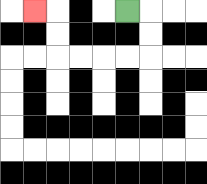{'start': '[5, 0]', 'end': '[1, 0]', 'path_directions': 'R,D,D,L,L,L,L,U,U,L', 'path_coordinates': '[[5, 0], [6, 0], [6, 1], [6, 2], [5, 2], [4, 2], [3, 2], [2, 2], [2, 1], [2, 0], [1, 0]]'}